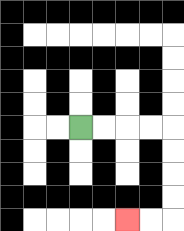{'start': '[3, 5]', 'end': '[5, 9]', 'path_directions': 'R,R,R,R,D,D,D,D,L,L', 'path_coordinates': '[[3, 5], [4, 5], [5, 5], [6, 5], [7, 5], [7, 6], [7, 7], [7, 8], [7, 9], [6, 9], [5, 9]]'}